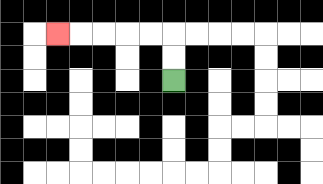{'start': '[7, 3]', 'end': '[2, 1]', 'path_directions': 'U,U,L,L,L,L,L', 'path_coordinates': '[[7, 3], [7, 2], [7, 1], [6, 1], [5, 1], [4, 1], [3, 1], [2, 1]]'}